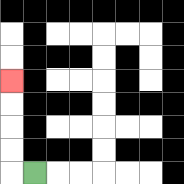{'start': '[1, 7]', 'end': '[0, 3]', 'path_directions': 'L,U,U,U,U', 'path_coordinates': '[[1, 7], [0, 7], [0, 6], [0, 5], [0, 4], [0, 3]]'}